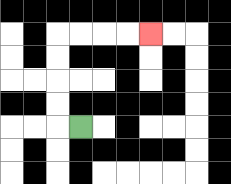{'start': '[3, 5]', 'end': '[6, 1]', 'path_directions': 'L,U,U,U,U,R,R,R,R', 'path_coordinates': '[[3, 5], [2, 5], [2, 4], [2, 3], [2, 2], [2, 1], [3, 1], [4, 1], [5, 1], [6, 1]]'}